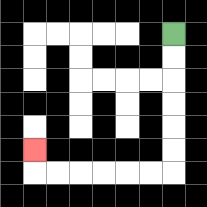{'start': '[7, 1]', 'end': '[1, 6]', 'path_directions': 'D,D,D,D,D,D,L,L,L,L,L,L,U', 'path_coordinates': '[[7, 1], [7, 2], [7, 3], [7, 4], [7, 5], [7, 6], [7, 7], [6, 7], [5, 7], [4, 7], [3, 7], [2, 7], [1, 7], [1, 6]]'}